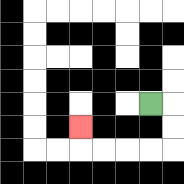{'start': '[6, 4]', 'end': '[3, 5]', 'path_directions': 'R,D,D,L,L,L,L,U', 'path_coordinates': '[[6, 4], [7, 4], [7, 5], [7, 6], [6, 6], [5, 6], [4, 6], [3, 6], [3, 5]]'}